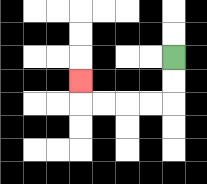{'start': '[7, 2]', 'end': '[3, 3]', 'path_directions': 'D,D,L,L,L,L,U', 'path_coordinates': '[[7, 2], [7, 3], [7, 4], [6, 4], [5, 4], [4, 4], [3, 4], [3, 3]]'}